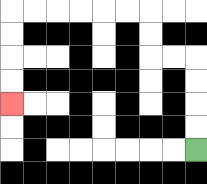{'start': '[8, 6]', 'end': '[0, 4]', 'path_directions': 'U,U,U,U,L,L,U,U,L,L,L,L,L,L,D,D,D,D', 'path_coordinates': '[[8, 6], [8, 5], [8, 4], [8, 3], [8, 2], [7, 2], [6, 2], [6, 1], [6, 0], [5, 0], [4, 0], [3, 0], [2, 0], [1, 0], [0, 0], [0, 1], [0, 2], [0, 3], [0, 4]]'}